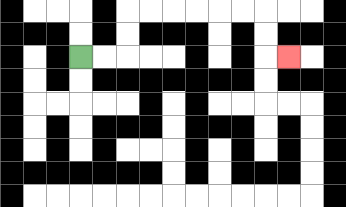{'start': '[3, 2]', 'end': '[12, 2]', 'path_directions': 'R,R,U,U,R,R,R,R,R,R,D,D,R', 'path_coordinates': '[[3, 2], [4, 2], [5, 2], [5, 1], [5, 0], [6, 0], [7, 0], [8, 0], [9, 0], [10, 0], [11, 0], [11, 1], [11, 2], [12, 2]]'}